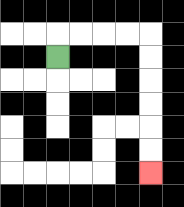{'start': '[2, 2]', 'end': '[6, 7]', 'path_directions': 'U,R,R,R,R,D,D,D,D,D,D', 'path_coordinates': '[[2, 2], [2, 1], [3, 1], [4, 1], [5, 1], [6, 1], [6, 2], [6, 3], [6, 4], [6, 5], [6, 6], [6, 7]]'}